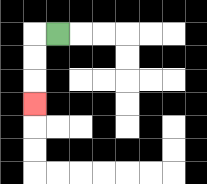{'start': '[2, 1]', 'end': '[1, 4]', 'path_directions': 'L,D,D,D', 'path_coordinates': '[[2, 1], [1, 1], [1, 2], [1, 3], [1, 4]]'}